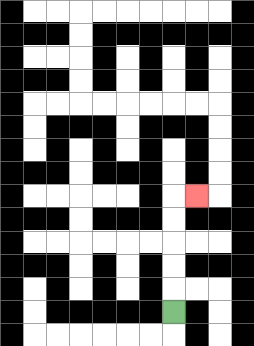{'start': '[7, 13]', 'end': '[8, 8]', 'path_directions': 'U,U,U,U,U,R', 'path_coordinates': '[[7, 13], [7, 12], [7, 11], [7, 10], [7, 9], [7, 8], [8, 8]]'}